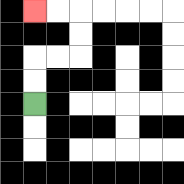{'start': '[1, 4]', 'end': '[1, 0]', 'path_directions': 'U,U,R,R,U,U,L,L', 'path_coordinates': '[[1, 4], [1, 3], [1, 2], [2, 2], [3, 2], [3, 1], [3, 0], [2, 0], [1, 0]]'}